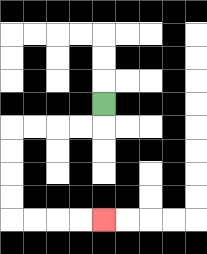{'start': '[4, 4]', 'end': '[4, 9]', 'path_directions': 'D,L,L,L,L,D,D,D,D,R,R,R,R', 'path_coordinates': '[[4, 4], [4, 5], [3, 5], [2, 5], [1, 5], [0, 5], [0, 6], [0, 7], [0, 8], [0, 9], [1, 9], [2, 9], [3, 9], [4, 9]]'}